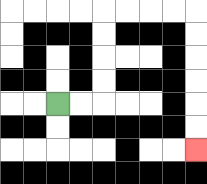{'start': '[2, 4]', 'end': '[8, 6]', 'path_directions': 'R,R,U,U,U,U,R,R,R,R,D,D,D,D,D,D', 'path_coordinates': '[[2, 4], [3, 4], [4, 4], [4, 3], [4, 2], [4, 1], [4, 0], [5, 0], [6, 0], [7, 0], [8, 0], [8, 1], [8, 2], [8, 3], [8, 4], [8, 5], [8, 6]]'}